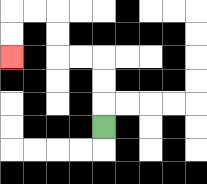{'start': '[4, 5]', 'end': '[0, 2]', 'path_directions': 'U,U,U,L,L,U,U,L,L,D,D', 'path_coordinates': '[[4, 5], [4, 4], [4, 3], [4, 2], [3, 2], [2, 2], [2, 1], [2, 0], [1, 0], [0, 0], [0, 1], [0, 2]]'}